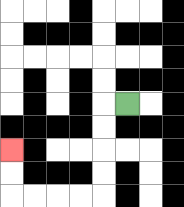{'start': '[5, 4]', 'end': '[0, 6]', 'path_directions': 'L,D,D,D,D,L,L,L,L,U,U', 'path_coordinates': '[[5, 4], [4, 4], [4, 5], [4, 6], [4, 7], [4, 8], [3, 8], [2, 8], [1, 8], [0, 8], [0, 7], [0, 6]]'}